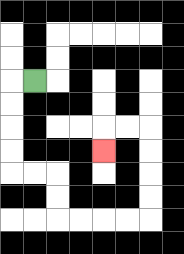{'start': '[1, 3]', 'end': '[4, 6]', 'path_directions': 'L,D,D,D,D,R,R,D,D,R,R,R,R,U,U,U,U,L,L,D', 'path_coordinates': '[[1, 3], [0, 3], [0, 4], [0, 5], [0, 6], [0, 7], [1, 7], [2, 7], [2, 8], [2, 9], [3, 9], [4, 9], [5, 9], [6, 9], [6, 8], [6, 7], [6, 6], [6, 5], [5, 5], [4, 5], [4, 6]]'}